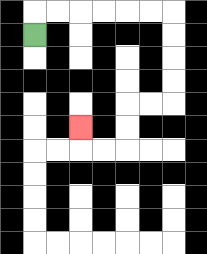{'start': '[1, 1]', 'end': '[3, 5]', 'path_directions': 'U,R,R,R,R,R,R,D,D,D,D,L,L,D,D,L,L,U', 'path_coordinates': '[[1, 1], [1, 0], [2, 0], [3, 0], [4, 0], [5, 0], [6, 0], [7, 0], [7, 1], [7, 2], [7, 3], [7, 4], [6, 4], [5, 4], [5, 5], [5, 6], [4, 6], [3, 6], [3, 5]]'}